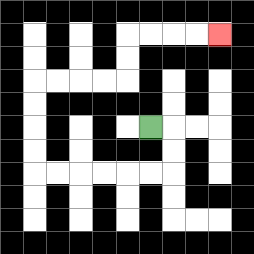{'start': '[6, 5]', 'end': '[9, 1]', 'path_directions': 'R,D,D,L,L,L,L,L,L,U,U,U,U,R,R,R,R,U,U,R,R,R,R', 'path_coordinates': '[[6, 5], [7, 5], [7, 6], [7, 7], [6, 7], [5, 7], [4, 7], [3, 7], [2, 7], [1, 7], [1, 6], [1, 5], [1, 4], [1, 3], [2, 3], [3, 3], [4, 3], [5, 3], [5, 2], [5, 1], [6, 1], [7, 1], [8, 1], [9, 1]]'}